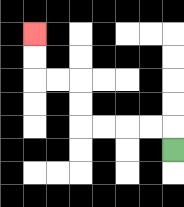{'start': '[7, 6]', 'end': '[1, 1]', 'path_directions': 'U,L,L,L,L,U,U,L,L,U,U', 'path_coordinates': '[[7, 6], [7, 5], [6, 5], [5, 5], [4, 5], [3, 5], [3, 4], [3, 3], [2, 3], [1, 3], [1, 2], [1, 1]]'}